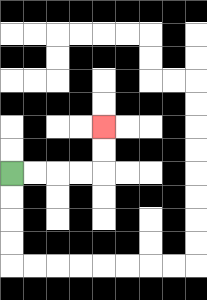{'start': '[0, 7]', 'end': '[4, 5]', 'path_directions': 'R,R,R,R,U,U', 'path_coordinates': '[[0, 7], [1, 7], [2, 7], [3, 7], [4, 7], [4, 6], [4, 5]]'}